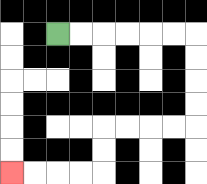{'start': '[2, 1]', 'end': '[0, 7]', 'path_directions': 'R,R,R,R,R,R,D,D,D,D,L,L,L,L,D,D,L,L,L,L', 'path_coordinates': '[[2, 1], [3, 1], [4, 1], [5, 1], [6, 1], [7, 1], [8, 1], [8, 2], [8, 3], [8, 4], [8, 5], [7, 5], [6, 5], [5, 5], [4, 5], [4, 6], [4, 7], [3, 7], [2, 7], [1, 7], [0, 7]]'}